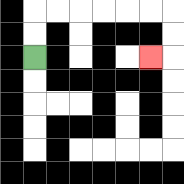{'start': '[1, 2]', 'end': '[6, 2]', 'path_directions': 'U,U,R,R,R,R,R,R,D,D,L', 'path_coordinates': '[[1, 2], [1, 1], [1, 0], [2, 0], [3, 0], [4, 0], [5, 0], [6, 0], [7, 0], [7, 1], [7, 2], [6, 2]]'}